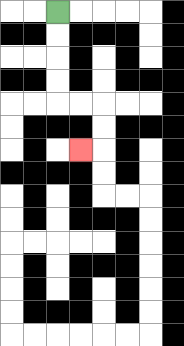{'start': '[2, 0]', 'end': '[3, 6]', 'path_directions': 'D,D,D,D,R,R,D,D,L', 'path_coordinates': '[[2, 0], [2, 1], [2, 2], [2, 3], [2, 4], [3, 4], [4, 4], [4, 5], [4, 6], [3, 6]]'}